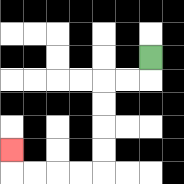{'start': '[6, 2]', 'end': '[0, 6]', 'path_directions': 'D,L,L,D,D,D,D,L,L,L,L,U', 'path_coordinates': '[[6, 2], [6, 3], [5, 3], [4, 3], [4, 4], [4, 5], [4, 6], [4, 7], [3, 7], [2, 7], [1, 7], [0, 7], [0, 6]]'}